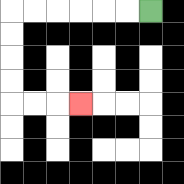{'start': '[6, 0]', 'end': '[3, 4]', 'path_directions': 'L,L,L,L,L,L,D,D,D,D,R,R,R', 'path_coordinates': '[[6, 0], [5, 0], [4, 0], [3, 0], [2, 0], [1, 0], [0, 0], [0, 1], [0, 2], [0, 3], [0, 4], [1, 4], [2, 4], [3, 4]]'}